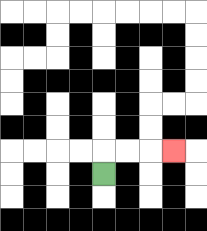{'start': '[4, 7]', 'end': '[7, 6]', 'path_directions': 'U,R,R,R', 'path_coordinates': '[[4, 7], [4, 6], [5, 6], [6, 6], [7, 6]]'}